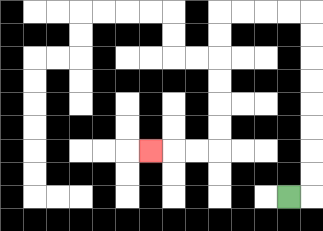{'start': '[12, 8]', 'end': '[6, 6]', 'path_directions': 'R,U,U,U,U,U,U,U,U,L,L,L,L,D,D,D,D,D,D,L,L,L', 'path_coordinates': '[[12, 8], [13, 8], [13, 7], [13, 6], [13, 5], [13, 4], [13, 3], [13, 2], [13, 1], [13, 0], [12, 0], [11, 0], [10, 0], [9, 0], [9, 1], [9, 2], [9, 3], [9, 4], [9, 5], [9, 6], [8, 6], [7, 6], [6, 6]]'}